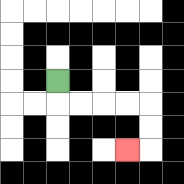{'start': '[2, 3]', 'end': '[5, 6]', 'path_directions': 'D,R,R,R,R,D,D,L', 'path_coordinates': '[[2, 3], [2, 4], [3, 4], [4, 4], [5, 4], [6, 4], [6, 5], [6, 6], [5, 6]]'}